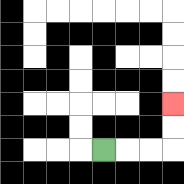{'start': '[4, 6]', 'end': '[7, 4]', 'path_directions': 'R,R,R,U,U', 'path_coordinates': '[[4, 6], [5, 6], [6, 6], [7, 6], [7, 5], [7, 4]]'}